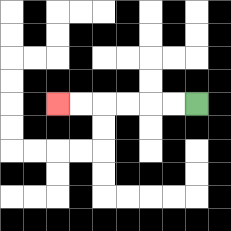{'start': '[8, 4]', 'end': '[2, 4]', 'path_directions': 'L,L,L,L,L,L', 'path_coordinates': '[[8, 4], [7, 4], [6, 4], [5, 4], [4, 4], [3, 4], [2, 4]]'}